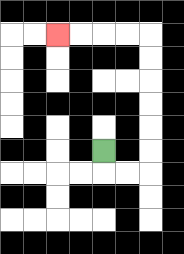{'start': '[4, 6]', 'end': '[2, 1]', 'path_directions': 'D,R,R,U,U,U,U,U,U,L,L,L,L', 'path_coordinates': '[[4, 6], [4, 7], [5, 7], [6, 7], [6, 6], [6, 5], [6, 4], [6, 3], [6, 2], [6, 1], [5, 1], [4, 1], [3, 1], [2, 1]]'}